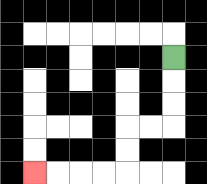{'start': '[7, 2]', 'end': '[1, 7]', 'path_directions': 'D,D,D,L,L,D,D,L,L,L,L', 'path_coordinates': '[[7, 2], [7, 3], [7, 4], [7, 5], [6, 5], [5, 5], [5, 6], [5, 7], [4, 7], [3, 7], [2, 7], [1, 7]]'}